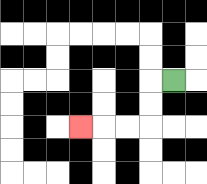{'start': '[7, 3]', 'end': '[3, 5]', 'path_directions': 'L,D,D,L,L,L', 'path_coordinates': '[[7, 3], [6, 3], [6, 4], [6, 5], [5, 5], [4, 5], [3, 5]]'}